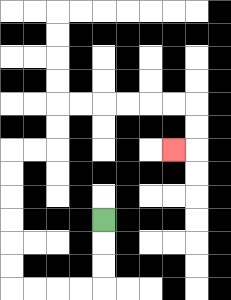{'start': '[4, 9]', 'end': '[7, 6]', 'path_directions': 'D,D,D,L,L,L,L,U,U,U,U,U,U,R,R,U,U,R,R,R,R,R,R,D,D,L', 'path_coordinates': '[[4, 9], [4, 10], [4, 11], [4, 12], [3, 12], [2, 12], [1, 12], [0, 12], [0, 11], [0, 10], [0, 9], [0, 8], [0, 7], [0, 6], [1, 6], [2, 6], [2, 5], [2, 4], [3, 4], [4, 4], [5, 4], [6, 4], [7, 4], [8, 4], [8, 5], [8, 6], [7, 6]]'}